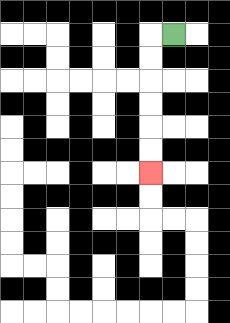{'start': '[7, 1]', 'end': '[6, 7]', 'path_directions': 'L,D,D,D,D,D,D', 'path_coordinates': '[[7, 1], [6, 1], [6, 2], [6, 3], [6, 4], [6, 5], [6, 6], [6, 7]]'}